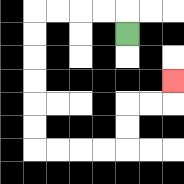{'start': '[5, 1]', 'end': '[7, 3]', 'path_directions': 'U,L,L,L,L,D,D,D,D,D,D,R,R,R,R,U,U,R,R,U', 'path_coordinates': '[[5, 1], [5, 0], [4, 0], [3, 0], [2, 0], [1, 0], [1, 1], [1, 2], [1, 3], [1, 4], [1, 5], [1, 6], [2, 6], [3, 6], [4, 6], [5, 6], [5, 5], [5, 4], [6, 4], [7, 4], [7, 3]]'}